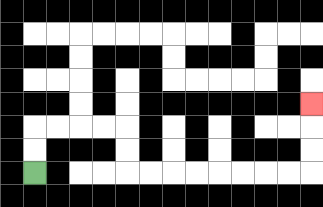{'start': '[1, 7]', 'end': '[13, 4]', 'path_directions': 'U,U,R,R,R,R,D,D,R,R,R,R,R,R,R,R,U,U,U', 'path_coordinates': '[[1, 7], [1, 6], [1, 5], [2, 5], [3, 5], [4, 5], [5, 5], [5, 6], [5, 7], [6, 7], [7, 7], [8, 7], [9, 7], [10, 7], [11, 7], [12, 7], [13, 7], [13, 6], [13, 5], [13, 4]]'}